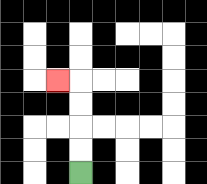{'start': '[3, 7]', 'end': '[2, 3]', 'path_directions': 'U,U,U,U,L', 'path_coordinates': '[[3, 7], [3, 6], [3, 5], [3, 4], [3, 3], [2, 3]]'}